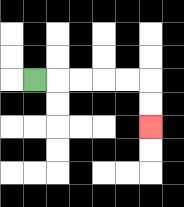{'start': '[1, 3]', 'end': '[6, 5]', 'path_directions': 'R,R,R,R,R,D,D', 'path_coordinates': '[[1, 3], [2, 3], [3, 3], [4, 3], [5, 3], [6, 3], [6, 4], [6, 5]]'}